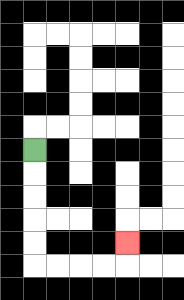{'start': '[1, 6]', 'end': '[5, 10]', 'path_directions': 'D,D,D,D,D,R,R,R,R,U', 'path_coordinates': '[[1, 6], [1, 7], [1, 8], [1, 9], [1, 10], [1, 11], [2, 11], [3, 11], [4, 11], [5, 11], [5, 10]]'}